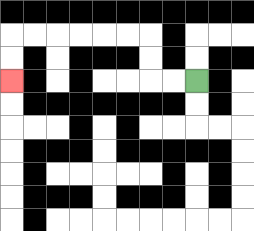{'start': '[8, 3]', 'end': '[0, 3]', 'path_directions': 'L,L,U,U,L,L,L,L,L,L,D,D', 'path_coordinates': '[[8, 3], [7, 3], [6, 3], [6, 2], [6, 1], [5, 1], [4, 1], [3, 1], [2, 1], [1, 1], [0, 1], [0, 2], [0, 3]]'}